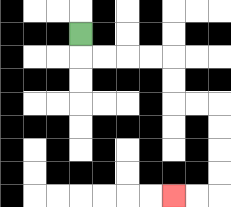{'start': '[3, 1]', 'end': '[7, 8]', 'path_directions': 'D,R,R,R,R,D,D,R,R,D,D,D,D,L,L', 'path_coordinates': '[[3, 1], [3, 2], [4, 2], [5, 2], [6, 2], [7, 2], [7, 3], [7, 4], [8, 4], [9, 4], [9, 5], [9, 6], [9, 7], [9, 8], [8, 8], [7, 8]]'}